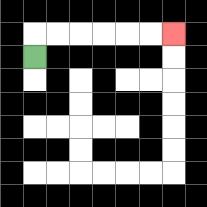{'start': '[1, 2]', 'end': '[7, 1]', 'path_directions': 'U,R,R,R,R,R,R', 'path_coordinates': '[[1, 2], [1, 1], [2, 1], [3, 1], [4, 1], [5, 1], [6, 1], [7, 1]]'}